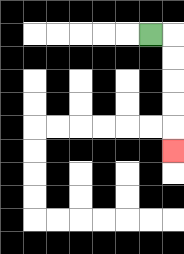{'start': '[6, 1]', 'end': '[7, 6]', 'path_directions': 'R,D,D,D,D,D', 'path_coordinates': '[[6, 1], [7, 1], [7, 2], [7, 3], [7, 4], [7, 5], [7, 6]]'}